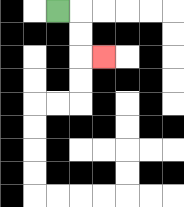{'start': '[2, 0]', 'end': '[4, 2]', 'path_directions': 'R,D,D,R', 'path_coordinates': '[[2, 0], [3, 0], [3, 1], [3, 2], [4, 2]]'}